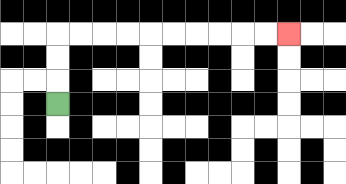{'start': '[2, 4]', 'end': '[12, 1]', 'path_directions': 'U,U,U,R,R,R,R,R,R,R,R,R,R', 'path_coordinates': '[[2, 4], [2, 3], [2, 2], [2, 1], [3, 1], [4, 1], [5, 1], [6, 1], [7, 1], [8, 1], [9, 1], [10, 1], [11, 1], [12, 1]]'}